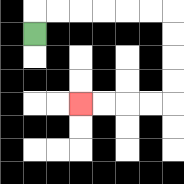{'start': '[1, 1]', 'end': '[3, 4]', 'path_directions': 'U,R,R,R,R,R,R,D,D,D,D,L,L,L,L', 'path_coordinates': '[[1, 1], [1, 0], [2, 0], [3, 0], [4, 0], [5, 0], [6, 0], [7, 0], [7, 1], [7, 2], [7, 3], [7, 4], [6, 4], [5, 4], [4, 4], [3, 4]]'}